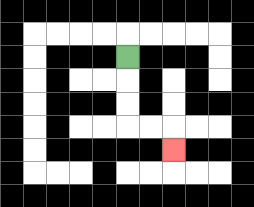{'start': '[5, 2]', 'end': '[7, 6]', 'path_directions': 'D,D,D,R,R,D', 'path_coordinates': '[[5, 2], [5, 3], [5, 4], [5, 5], [6, 5], [7, 5], [7, 6]]'}